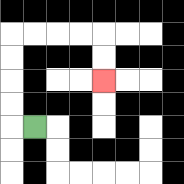{'start': '[1, 5]', 'end': '[4, 3]', 'path_directions': 'L,U,U,U,U,R,R,R,R,D,D', 'path_coordinates': '[[1, 5], [0, 5], [0, 4], [0, 3], [0, 2], [0, 1], [1, 1], [2, 1], [3, 1], [4, 1], [4, 2], [4, 3]]'}